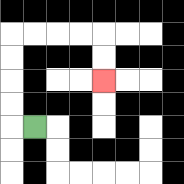{'start': '[1, 5]', 'end': '[4, 3]', 'path_directions': 'L,U,U,U,U,R,R,R,R,D,D', 'path_coordinates': '[[1, 5], [0, 5], [0, 4], [0, 3], [0, 2], [0, 1], [1, 1], [2, 1], [3, 1], [4, 1], [4, 2], [4, 3]]'}